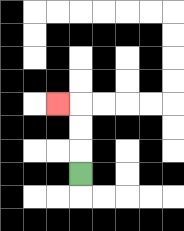{'start': '[3, 7]', 'end': '[2, 4]', 'path_directions': 'U,U,U,L', 'path_coordinates': '[[3, 7], [3, 6], [3, 5], [3, 4], [2, 4]]'}